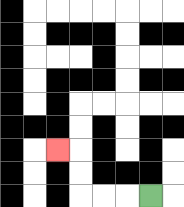{'start': '[6, 8]', 'end': '[2, 6]', 'path_directions': 'L,L,L,U,U,L', 'path_coordinates': '[[6, 8], [5, 8], [4, 8], [3, 8], [3, 7], [3, 6], [2, 6]]'}